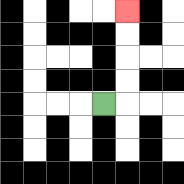{'start': '[4, 4]', 'end': '[5, 0]', 'path_directions': 'R,U,U,U,U', 'path_coordinates': '[[4, 4], [5, 4], [5, 3], [5, 2], [5, 1], [5, 0]]'}